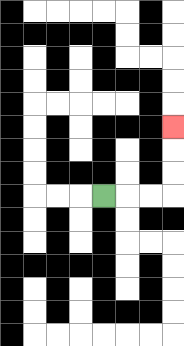{'start': '[4, 8]', 'end': '[7, 5]', 'path_directions': 'R,R,R,U,U,U', 'path_coordinates': '[[4, 8], [5, 8], [6, 8], [7, 8], [7, 7], [7, 6], [7, 5]]'}